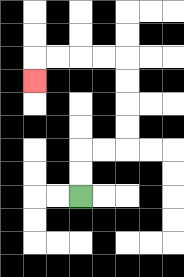{'start': '[3, 8]', 'end': '[1, 3]', 'path_directions': 'U,U,R,R,U,U,U,U,L,L,L,L,D', 'path_coordinates': '[[3, 8], [3, 7], [3, 6], [4, 6], [5, 6], [5, 5], [5, 4], [5, 3], [5, 2], [4, 2], [3, 2], [2, 2], [1, 2], [1, 3]]'}